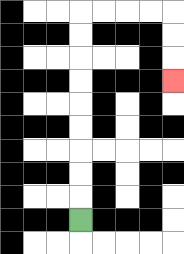{'start': '[3, 9]', 'end': '[7, 3]', 'path_directions': 'U,U,U,U,U,U,U,U,U,R,R,R,R,D,D,D', 'path_coordinates': '[[3, 9], [3, 8], [3, 7], [3, 6], [3, 5], [3, 4], [3, 3], [3, 2], [3, 1], [3, 0], [4, 0], [5, 0], [6, 0], [7, 0], [7, 1], [7, 2], [7, 3]]'}